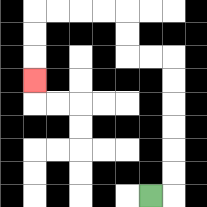{'start': '[6, 8]', 'end': '[1, 3]', 'path_directions': 'R,U,U,U,U,U,U,L,L,U,U,L,L,L,L,D,D,D', 'path_coordinates': '[[6, 8], [7, 8], [7, 7], [7, 6], [7, 5], [7, 4], [7, 3], [7, 2], [6, 2], [5, 2], [5, 1], [5, 0], [4, 0], [3, 0], [2, 0], [1, 0], [1, 1], [1, 2], [1, 3]]'}